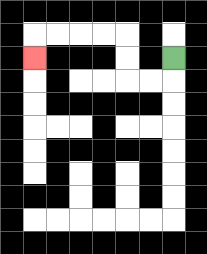{'start': '[7, 2]', 'end': '[1, 2]', 'path_directions': 'D,L,L,U,U,L,L,L,L,D', 'path_coordinates': '[[7, 2], [7, 3], [6, 3], [5, 3], [5, 2], [5, 1], [4, 1], [3, 1], [2, 1], [1, 1], [1, 2]]'}